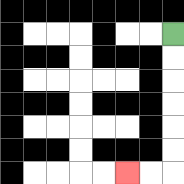{'start': '[7, 1]', 'end': '[5, 7]', 'path_directions': 'D,D,D,D,D,D,L,L', 'path_coordinates': '[[7, 1], [7, 2], [7, 3], [7, 4], [7, 5], [7, 6], [7, 7], [6, 7], [5, 7]]'}